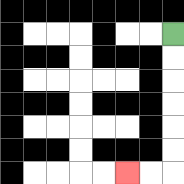{'start': '[7, 1]', 'end': '[5, 7]', 'path_directions': 'D,D,D,D,D,D,L,L', 'path_coordinates': '[[7, 1], [7, 2], [7, 3], [7, 4], [7, 5], [7, 6], [7, 7], [6, 7], [5, 7]]'}